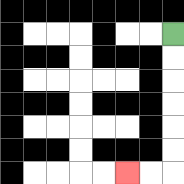{'start': '[7, 1]', 'end': '[5, 7]', 'path_directions': 'D,D,D,D,D,D,L,L', 'path_coordinates': '[[7, 1], [7, 2], [7, 3], [7, 4], [7, 5], [7, 6], [7, 7], [6, 7], [5, 7]]'}